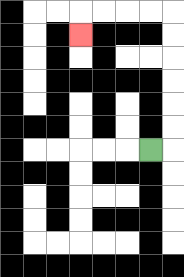{'start': '[6, 6]', 'end': '[3, 1]', 'path_directions': 'R,U,U,U,U,U,U,L,L,L,L,D', 'path_coordinates': '[[6, 6], [7, 6], [7, 5], [7, 4], [7, 3], [7, 2], [7, 1], [7, 0], [6, 0], [5, 0], [4, 0], [3, 0], [3, 1]]'}